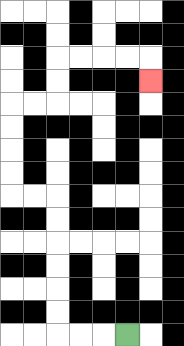{'start': '[5, 14]', 'end': '[6, 3]', 'path_directions': 'L,L,L,U,U,U,U,U,U,L,L,U,U,U,U,R,R,U,U,R,R,R,R,D', 'path_coordinates': '[[5, 14], [4, 14], [3, 14], [2, 14], [2, 13], [2, 12], [2, 11], [2, 10], [2, 9], [2, 8], [1, 8], [0, 8], [0, 7], [0, 6], [0, 5], [0, 4], [1, 4], [2, 4], [2, 3], [2, 2], [3, 2], [4, 2], [5, 2], [6, 2], [6, 3]]'}